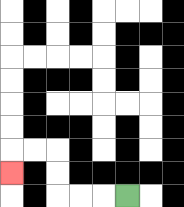{'start': '[5, 8]', 'end': '[0, 7]', 'path_directions': 'L,L,L,U,U,L,L,D', 'path_coordinates': '[[5, 8], [4, 8], [3, 8], [2, 8], [2, 7], [2, 6], [1, 6], [0, 6], [0, 7]]'}